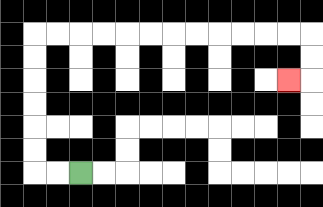{'start': '[3, 7]', 'end': '[12, 3]', 'path_directions': 'L,L,U,U,U,U,U,U,R,R,R,R,R,R,R,R,R,R,R,R,D,D,L', 'path_coordinates': '[[3, 7], [2, 7], [1, 7], [1, 6], [1, 5], [1, 4], [1, 3], [1, 2], [1, 1], [2, 1], [3, 1], [4, 1], [5, 1], [6, 1], [7, 1], [8, 1], [9, 1], [10, 1], [11, 1], [12, 1], [13, 1], [13, 2], [13, 3], [12, 3]]'}